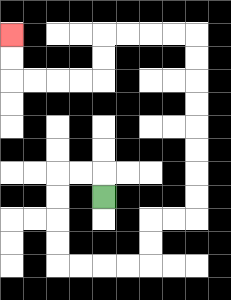{'start': '[4, 8]', 'end': '[0, 1]', 'path_directions': 'U,L,L,D,D,D,D,R,R,R,R,U,U,R,R,U,U,U,U,U,U,U,U,L,L,L,L,D,D,L,L,L,L,U,U', 'path_coordinates': '[[4, 8], [4, 7], [3, 7], [2, 7], [2, 8], [2, 9], [2, 10], [2, 11], [3, 11], [4, 11], [5, 11], [6, 11], [6, 10], [6, 9], [7, 9], [8, 9], [8, 8], [8, 7], [8, 6], [8, 5], [8, 4], [8, 3], [8, 2], [8, 1], [7, 1], [6, 1], [5, 1], [4, 1], [4, 2], [4, 3], [3, 3], [2, 3], [1, 3], [0, 3], [0, 2], [0, 1]]'}